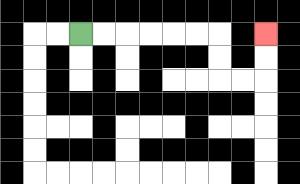{'start': '[3, 1]', 'end': '[11, 1]', 'path_directions': 'R,R,R,R,R,R,D,D,R,R,U,U', 'path_coordinates': '[[3, 1], [4, 1], [5, 1], [6, 1], [7, 1], [8, 1], [9, 1], [9, 2], [9, 3], [10, 3], [11, 3], [11, 2], [11, 1]]'}